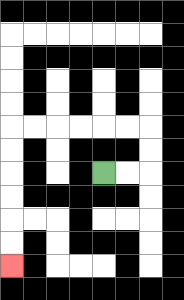{'start': '[4, 7]', 'end': '[0, 11]', 'path_directions': 'R,R,U,U,L,L,L,L,L,L,D,D,D,D,D,D', 'path_coordinates': '[[4, 7], [5, 7], [6, 7], [6, 6], [6, 5], [5, 5], [4, 5], [3, 5], [2, 5], [1, 5], [0, 5], [0, 6], [0, 7], [0, 8], [0, 9], [0, 10], [0, 11]]'}